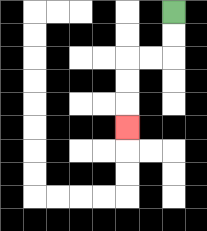{'start': '[7, 0]', 'end': '[5, 5]', 'path_directions': 'D,D,L,L,D,D,D', 'path_coordinates': '[[7, 0], [7, 1], [7, 2], [6, 2], [5, 2], [5, 3], [5, 4], [5, 5]]'}